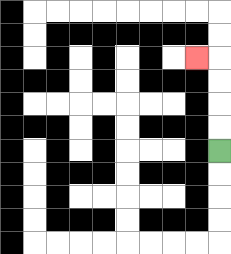{'start': '[9, 6]', 'end': '[8, 2]', 'path_directions': 'U,U,U,U,L', 'path_coordinates': '[[9, 6], [9, 5], [9, 4], [9, 3], [9, 2], [8, 2]]'}